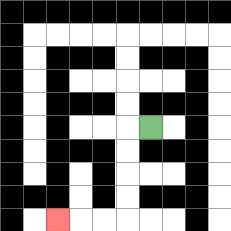{'start': '[6, 5]', 'end': '[2, 9]', 'path_directions': 'L,D,D,D,D,L,L,L', 'path_coordinates': '[[6, 5], [5, 5], [5, 6], [5, 7], [5, 8], [5, 9], [4, 9], [3, 9], [2, 9]]'}